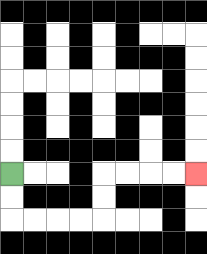{'start': '[0, 7]', 'end': '[8, 7]', 'path_directions': 'D,D,R,R,R,R,U,U,R,R,R,R', 'path_coordinates': '[[0, 7], [0, 8], [0, 9], [1, 9], [2, 9], [3, 9], [4, 9], [4, 8], [4, 7], [5, 7], [6, 7], [7, 7], [8, 7]]'}